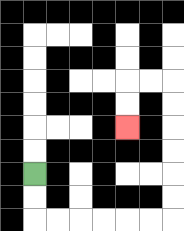{'start': '[1, 7]', 'end': '[5, 5]', 'path_directions': 'D,D,R,R,R,R,R,R,U,U,U,U,U,U,L,L,D,D', 'path_coordinates': '[[1, 7], [1, 8], [1, 9], [2, 9], [3, 9], [4, 9], [5, 9], [6, 9], [7, 9], [7, 8], [7, 7], [7, 6], [7, 5], [7, 4], [7, 3], [6, 3], [5, 3], [5, 4], [5, 5]]'}